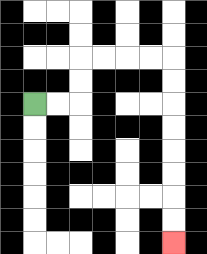{'start': '[1, 4]', 'end': '[7, 10]', 'path_directions': 'R,R,U,U,R,R,R,R,D,D,D,D,D,D,D,D', 'path_coordinates': '[[1, 4], [2, 4], [3, 4], [3, 3], [3, 2], [4, 2], [5, 2], [6, 2], [7, 2], [7, 3], [7, 4], [7, 5], [7, 6], [7, 7], [7, 8], [7, 9], [7, 10]]'}